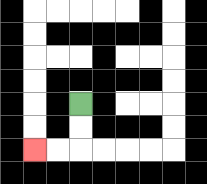{'start': '[3, 4]', 'end': '[1, 6]', 'path_directions': 'D,D,L,L', 'path_coordinates': '[[3, 4], [3, 5], [3, 6], [2, 6], [1, 6]]'}